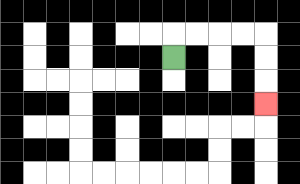{'start': '[7, 2]', 'end': '[11, 4]', 'path_directions': 'U,R,R,R,R,D,D,D', 'path_coordinates': '[[7, 2], [7, 1], [8, 1], [9, 1], [10, 1], [11, 1], [11, 2], [11, 3], [11, 4]]'}